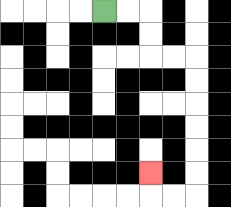{'start': '[4, 0]', 'end': '[6, 7]', 'path_directions': 'R,R,D,D,R,R,D,D,D,D,D,D,L,L,U', 'path_coordinates': '[[4, 0], [5, 0], [6, 0], [6, 1], [6, 2], [7, 2], [8, 2], [8, 3], [8, 4], [8, 5], [8, 6], [8, 7], [8, 8], [7, 8], [6, 8], [6, 7]]'}